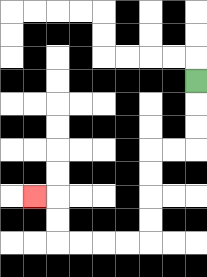{'start': '[8, 3]', 'end': '[1, 8]', 'path_directions': 'D,D,D,L,L,D,D,D,D,L,L,L,L,U,U,L', 'path_coordinates': '[[8, 3], [8, 4], [8, 5], [8, 6], [7, 6], [6, 6], [6, 7], [6, 8], [6, 9], [6, 10], [5, 10], [4, 10], [3, 10], [2, 10], [2, 9], [2, 8], [1, 8]]'}